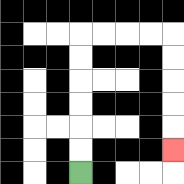{'start': '[3, 7]', 'end': '[7, 6]', 'path_directions': 'U,U,U,U,U,U,R,R,R,R,D,D,D,D,D', 'path_coordinates': '[[3, 7], [3, 6], [3, 5], [3, 4], [3, 3], [3, 2], [3, 1], [4, 1], [5, 1], [6, 1], [7, 1], [7, 2], [7, 3], [7, 4], [7, 5], [7, 6]]'}